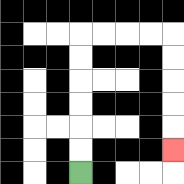{'start': '[3, 7]', 'end': '[7, 6]', 'path_directions': 'U,U,U,U,U,U,R,R,R,R,D,D,D,D,D', 'path_coordinates': '[[3, 7], [3, 6], [3, 5], [3, 4], [3, 3], [3, 2], [3, 1], [4, 1], [5, 1], [6, 1], [7, 1], [7, 2], [7, 3], [7, 4], [7, 5], [7, 6]]'}